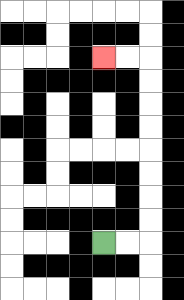{'start': '[4, 10]', 'end': '[4, 2]', 'path_directions': 'R,R,U,U,U,U,U,U,U,U,L,L', 'path_coordinates': '[[4, 10], [5, 10], [6, 10], [6, 9], [6, 8], [6, 7], [6, 6], [6, 5], [6, 4], [6, 3], [6, 2], [5, 2], [4, 2]]'}